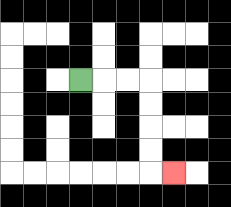{'start': '[3, 3]', 'end': '[7, 7]', 'path_directions': 'R,R,R,D,D,D,D,R', 'path_coordinates': '[[3, 3], [4, 3], [5, 3], [6, 3], [6, 4], [6, 5], [6, 6], [6, 7], [7, 7]]'}